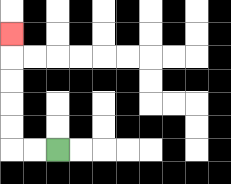{'start': '[2, 6]', 'end': '[0, 1]', 'path_directions': 'L,L,U,U,U,U,U', 'path_coordinates': '[[2, 6], [1, 6], [0, 6], [0, 5], [0, 4], [0, 3], [0, 2], [0, 1]]'}